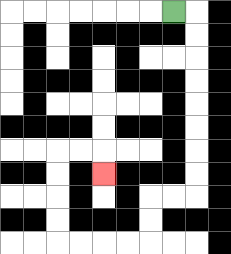{'start': '[7, 0]', 'end': '[4, 7]', 'path_directions': 'R,D,D,D,D,D,D,D,D,L,L,D,D,L,L,L,L,U,U,U,U,R,R,D', 'path_coordinates': '[[7, 0], [8, 0], [8, 1], [8, 2], [8, 3], [8, 4], [8, 5], [8, 6], [8, 7], [8, 8], [7, 8], [6, 8], [6, 9], [6, 10], [5, 10], [4, 10], [3, 10], [2, 10], [2, 9], [2, 8], [2, 7], [2, 6], [3, 6], [4, 6], [4, 7]]'}